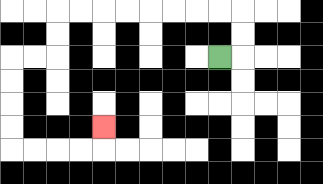{'start': '[9, 2]', 'end': '[4, 5]', 'path_directions': 'R,U,U,L,L,L,L,L,L,L,L,D,D,L,L,D,D,D,D,R,R,R,R,U', 'path_coordinates': '[[9, 2], [10, 2], [10, 1], [10, 0], [9, 0], [8, 0], [7, 0], [6, 0], [5, 0], [4, 0], [3, 0], [2, 0], [2, 1], [2, 2], [1, 2], [0, 2], [0, 3], [0, 4], [0, 5], [0, 6], [1, 6], [2, 6], [3, 6], [4, 6], [4, 5]]'}